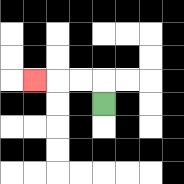{'start': '[4, 4]', 'end': '[1, 3]', 'path_directions': 'U,L,L,L', 'path_coordinates': '[[4, 4], [4, 3], [3, 3], [2, 3], [1, 3]]'}